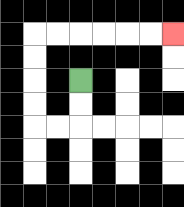{'start': '[3, 3]', 'end': '[7, 1]', 'path_directions': 'D,D,L,L,U,U,U,U,R,R,R,R,R,R', 'path_coordinates': '[[3, 3], [3, 4], [3, 5], [2, 5], [1, 5], [1, 4], [1, 3], [1, 2], [1, 1], [2, 1], [3, 1], [4, 1], [5, 1], [6, 1], [7, 1]]'}